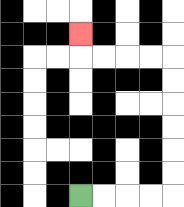{'start': '[3, 8]', 'end': '[3, 1]', 'path_directions': 'R,R,R,R,U,U,U,U,U,U,L,L,L,L,U', 'path_coordinates': '[[3, 8], [4, 8], [5, 8], [6, 8], [7, 8], [7, 7], [7, 6], [7, 5], [7, 4], [7, 3], [7, 2], [6, 2], [5, 2], [4, 2], [3, 2], [3, 1]]'}